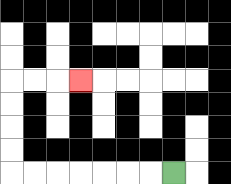{'start': '[7, 7]', 'end': '[3, 3]', 'path_directions': 'L,L,L,L,L,L,L,U,U,U,U,R,R,R', 'path_coordinates': '[[7, 7], [6, 7], [5, 7], [4, 7], [3, 7], [2, 7], [1, 7], [0, 7], [0, 6], [0, 5], [0, 4], [0, 3], [1, 3], [2, 3], [3, 3]]'}